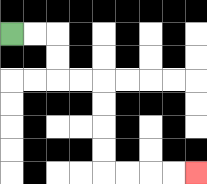{'start': '[0, 1]', 'end': '[8, 7]', 'path_directions': 'R,R,D,D,R,R,D,D,D,D,R,R,R,R', 'path_coordinates': '[[0, 1], [1, 1], [2, 1], [2, 2], [2, 3], [3, 3], [4, 3], [4, 4], [4, 5], [4, 6], [4, 7], [5, 7], [6, 7], [7, 7], [8, 7]]'}